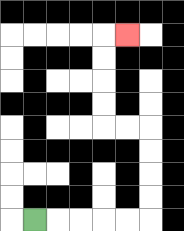{'start': '[1, 9]', 'end': '[5, 1]', 'path_directions': 'R,R,R,R,R,U,U,U,U,L,L,U,U,U,U,R', 'path_coordinates': '[[1, 9], [2, 9], [3, 9], [4, 9], [5, 9], [6, 9], [6, 8], [6, 7], [6, 6], [6, 5], [5, 5], [4, 5], [4, 4], [4, 3], [4, 2], [4, 1], [5, 1]]'}